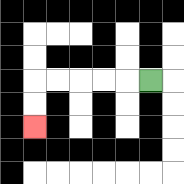{'start': '[6, 3]', 'end': '[1, 5]', 'path_directions': 'L,L,L,L,L,D,D', 'path_coordinates': '[[6, 3], [5, 3], [4, 3], [3, 3], [2, 3], [1, 3], [1, 4], [1, 5]]'}